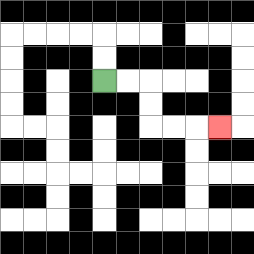{'start': '[4, 3]', 'end': '[9, 5]', 'path_directions': 'R,R,D,D,R,R,R', 'path_coordinates': '[[4, 3], [5, 3], [6, 3], [6, 4], [6, 5], [7, 5], [8, 5], [9, 5]]'}